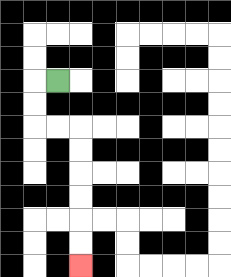{'start': '[2, 3]', 'end': '[3, 11]', 'path_directions': 'L,D,D,R,R,D,D,D,D,D,D', 'path_coordinates': '[[2, 3], [1, 3], [1, 4], [1, 5], [2, 5], [3, 5], [3, 6], [3, 7], [3, 8], [3, 9], [3, 10], [3, 11]]'}